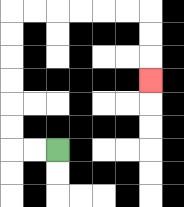{'start': '[2, 6]', 'end': '[6, 3]', 'path_directions': 'L,L,U,U,U,U,U,U,R,R,R,R,R,R,D,D,D', 'path_coordinates': '[[2, 6], [1, 6], [0, 6], [0, 5], [0, 4], [0, 3], [0, 2], [0, 1], [0, 0], [1, 0], [2, 0], [3, 0], [4, 0], [5, 0], [6, 0], [6, 1], [6, 2], [6, 3]]'}